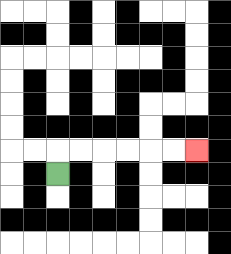{'start': '[2, 7]', 'end': '[8, 6]', 'path_directions': 'U,R,R,R,R,R,R', 'path_coordinates': '[[2, 7], [2, 6], [3, 6], [4, 6], [5, 6], [6, 6], [7, 6], [8, 6]]'}